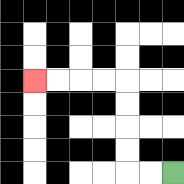{'start': '[7, 7]', 'end': '[1, 3]', 'path_directions': 'L,L,U,U,U,U,L,L,L,L', 'path_coordinates': '[[7, 7], [6, 7], [5, 7], [5, 6], [5, 5], [5, 4], [5, 3], [4, 3], [3, 3], [2, 3], [1, 3]]'}